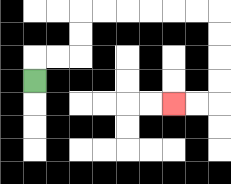{'start': '[1, 3]', 'end': '[7, 4]', 'path_directions': 'U,R,R,U,U,R,R,R,R,R,R,D,D,D,D,L,L', 'path_coordinates': '[[1, 3], [1, 2], [2, 2], [3, 2], [3, 1], [3, 0], [4, 0], [5, 0], [6, 0], [7, 0], [8, 0], [9, 0], [9, 1], [9, 2], [9, 3], [9, 4], [8, 4], [7, 4]]'}